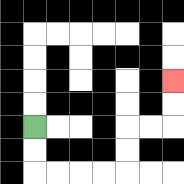{'start': '[1, 5]', 'end': '[7, 3]', 'path_directions': 'D,D,R,R,R,R,U,U,R,R,U,U', 'path_coordinates': '[[1, 5], [1, 6], [1, 7], [2, 7], [3, 7], [4, 7], [5, 7], [5, 6], [5, 5], [6, 5], [7, 5], [7, 4], [7, 3]]'}